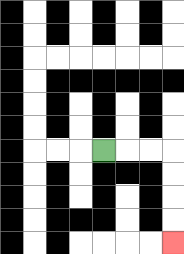{'start': '[4, 6]', 'end': '[7, 10]', 'path_directions': 'R,R,R,D,D,D,D', 'path_coordinates': '[[4, 6], [5, 6], [6, 6], [7, 6], [7, 7], [7, 8], [7, 9], [7, 10]]'}